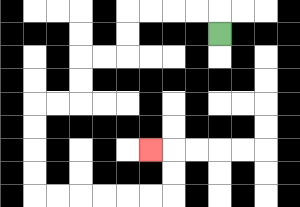{'start': '[9, 1]', 'end': '[6, 6]', 'path_directions': 'U,L,L,L,L,D,D,L,L,D,D,L,L,D,D,D,D,R,R,R,R,R,R,U,U,L', 'path_coordinates': '[[9, 1], [9, 0], [8, 0], [7, 0], [6, 0], [5, 0], [5, 1], [5, 2], [4, 2], [3, 2], [3, 3], [3, 4], [2, 4], [1, 4], [1, 5], [1, 6], [1, 7], [1, 8], [2, 8], [3, 8], [4, 8], [5, 8], [6, 8], [7, 8], [7, 7], [7, 6], [6, 6]]'}